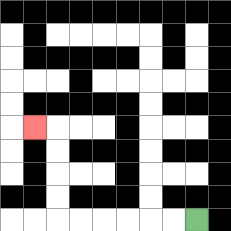{'start': '[8, 9]', 'end': '[1, 5]', 'path_directions': 'L,L,L,L,L,L,U,U,U,U,L', 'path_coordinates': '[[8, 9], [7, 9], [6, 9], [5, 9], [4, 9], [3, 9], [2, 9], [2, 8], [2, 7], [2, 6], [2, 5], [1, 5]]'}